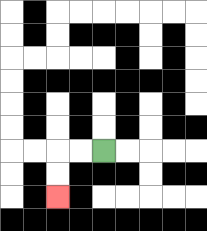{'start': '[4, 6]', 'end': '[2, 8]', 'path_directions': 'L,L,D,D', 'path_coordinates': '[[4, 6], [3, 6], [2, 6], [2, 7], [2, 8]]'}